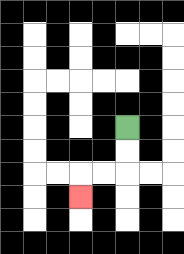{'start': '[5, 5]', 'end': '[3, 8]', 'path_directions': 'D,D,L,L,D', 'path_coordinates': '[[5, 5], [5, 6], [5, 7], [4, 7], [3, 7], [3, 8]]'}